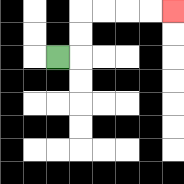{'start': '[2, 2]', 'end': '[7, 0]', 'path_directions': 'R,U,U,R,R,R,R', 'path_coordinates': '[[2, 2], [3, 2], [3, 1], [3, 0], [4, 0], [5, 0], [6, 0], [7, 0]]'}